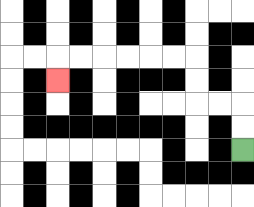{'start': '[10, 6]', 'end': '[2, 3]', 'path_directions': 'U,U,L,L,U,U,L,L,L,L,L,L,D', 'path_coordinates': '[[10, 6], [10, 5], [10, 4], [9, 4], [8, 4], [8, 3], [8, 2], [7, 2], [6, 2], [5, 2], [4, 2], [3, 2], [2, 2], [2, 3]]'}